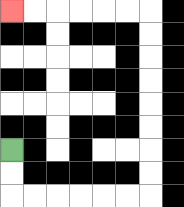{'start': '[0, 6]', 'end': '[0, 0]', 'path_directions': 'D,D,R,R,R,R,R,R,U,U,U,U,U,U,U,U,L,L,L,L,L,L', 'path_coordinates': '[[0, 6], [0, 7], [0, 8], [1, 8], [2, 8], [3, 8], [4, 8], [5, 8], [6, 8], [6, 7], [6, 6], [6, 5], [6, 4], [6, 3], [6, 2], [6, 1], [6, 0], [5, 0], [4, 0], [3, 0], [2, 0], [1, 0], [0, 0]]'}